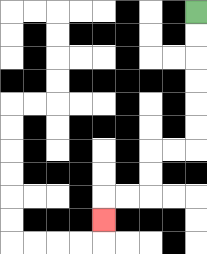{'start': '[8, 0]', 'end': '[4, 9]', 'path_directions': 'D,D,D,D,D,D,L,L,D,D,L,L,D', 'path_coordinates': '[[8, 0], [8, 1], [8, 2], [8, 3], [8, 4], [8, 5], [8, 6], [7, 6], [6, 6], [6, 7], [6, 8], [5, 8], [4, 8], [4, 9]]'}